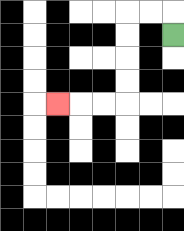{'start': '[7, 1]', 'end': '[2, 4]', 'path_directions': 'U,L,L,D,D,D,D,L,L,L', 'path_coordinates': '[[7, 1], [7, 0], [6, 0], [5, 0], [5, 1], [5, 2], [5, 3], [5, 4], [4, 4], [3, 4], [2, 4]]'}